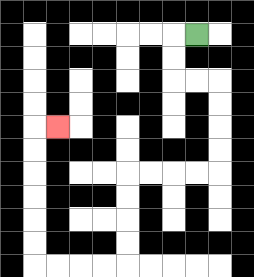{'start': '[8, 1]', 'end': '[2, 5]', 'path_directions': 'L,D,D,R,R,D,D,D,D,L,L,L,L,D,D,D,D,L,L,L,L,U,U,U,U,U,U,R', 'path_coordinates': '[[8, 1], [7, 1], [7, 2], [7, 3], [8, 3], [9, 3], [9, 4], [9, 5], [9, 6], [9, 7], [8, 7], [7, 7], [6, 7], [5, 7], [5, 8], [5, 9], [5, 10], [5, 11], [4, 11], [3, 11], [2, 11], [1, 11], [1, 10], [1, 9], [1, 8], [1, 7], [1, 6], [1, 5], [2, 5]]'}